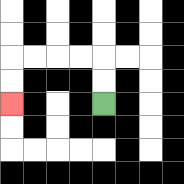{'start': '[4, 4]', 'end': '[0, 4]', 'path_directions': 'U,U,L,L,L,L,D,D', 'path_coordinates': '[[4, 4], [4, 3], [4, 2], [3, 2], [2, 2], [1, 2], [0, 2], [0, 3], [0, 4]]'}